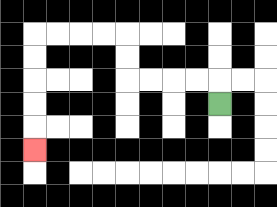{'start': '[9, 4]', 'end': '[1, 6]', 'path_directions': 'U,L,L,L,L,U,U,L,L,L,L,D,D,D,D,D', 'path_coordinates': '[[9, 4], [9, 3], [8, 3], [7, 3], [6, 3], [5, 3], [5, 2], [5, 1], [4, 1], [3, 1], [2, 1], [1, 1], [1, 2], [1, 3], [1, 4], [1, 5], [1, 6]]'}